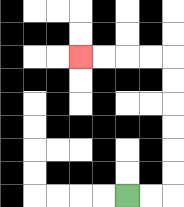{'start': '[5, 8]', 'end': '[3, 2]', 'path_directions': 'R,R,U,U,U,U,U,U,L,L,L,L', 'path_coordinates': '[[5, 8], [6, 8], [7, 8], [7, 7], [7, 6], [7, 5], [7, 4], [7, 3], [7, 2], [6, 2], [5, 2], [4, 2], [3, 2]]'}